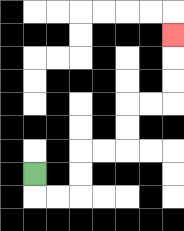{'start': '[1, 7]', 'end': '[7, 1]', 'path_directions': 'D,R,R,U,U,R,R,U,U,R,R,U,U,U', 'path_coordinates': '[[1, 7], [1, 8], [2, 8], [3, 8], [3, 7], [3, 6], [4, 6], [5, 6], [5, 5], [5, 4], [6, 4], [7, 4], [7, 3], [7, 2], [7, 1]]'}